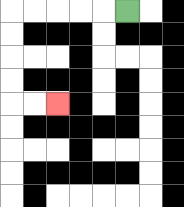{'start': '[5, 0]', 'end': '[2, 4]', 'path_directions': 'L,L,L,L,L,D,D,D,D,R,R', 'path_coordinates': '[[5, 0], [4, 0], [3, 0], [2, 0], [1, 0], [0, 0], [0, 1], [0, 2], [0, 3], [0, 4], [1, 4], [2, 4]]'}